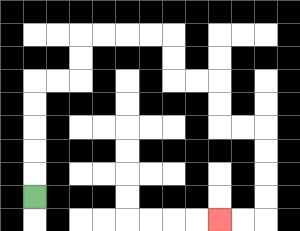{'start': '[1, 8]', 'end': '[9, 9]', 'path_directions': 'U,U,U,U,U,R,R,U,U,R,R,R,R,D,D,R,R,D,D,R,R,D,D,D,D,L,L', 'path_coordinates': '[[1, 8], [1, 7], [1, 6], [1, 5], [1, 4], [1, 3], [2, 3], [3, 3], [3, 2], [3, 1], [4, 1], [5, 1], [6, 1], [7, 1], [7, 2], [7, 3], [8, 3], [9, 3], [9, 4], [9, 5], [10, 5], [11, 5], [11, 6], [11, 7], [11, 8], [11, 9], [10, 9], [9, 9]]'}